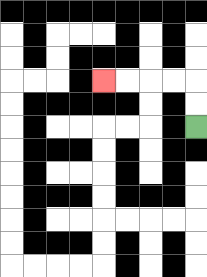{'start': '[8, 5]', 'end': '[4, 3]', 'path_directions': 'U,U,L,L,L,L', 'path_coordinates': '[[8, 5], [8, 4], [8, 3], [7, 3], [6, 3], [5, 3], [4, 3]]'}